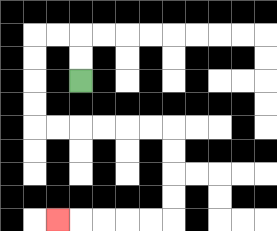{'start': '[3, 3]', 'end': '[2, 9]', 'path_directions': 'U,U,L,L,D,D,D,D,R,R,R,R,R,R,D,D,D,D,L,L,L,L,L', 'path_coordinates': '[[3, 3], [3, 2], [3, 1], [2, 1], [1, 1], [1, 2], [1, 3], [1, 4], [1, 5], [2, 5], [3, 5], [4, 5], [5, 5], [6, 5], [7, 5], [7, 6], [7, 7], [7, 8], [7, 9], [6, 9], [5, 9], [4, 9], [3, 9], [2, 9]]'}